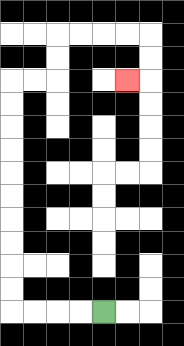{'start': '[4, 13]', 'end': '[5, 3]', 'path_directions': 'L,L,L,L,U,U,U,U,U,U,U,U,U,U,R,R,U,U,R,R,R,R,D,D,L', 'path_coordinates': '[[4, 13], [3, 13], [2, 13], [1, 13], [0, 13], [0, 12], [0, 11], [0, 10], [0, 9], [0, 8], [0, 7], [0, 6], [0, 5], [0, 4], [0, 3], [1, 3], [2, 3], [2, 2], [2, 1], [3, 1], [4, 1], [5, 1], [6, 1], [6, 2], [6, 3], [5, 3]]'}